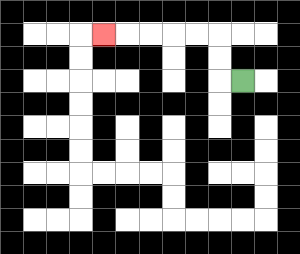{'start': '[10, 3]', 'end': '[4, 1]', 'path_directions': 'L,U,U,L,L,L,L,L', 'path_coordinates': '[[10, 3], [9, 3], [9, 2], [9, 1], [8, 1], [7, 1], [6, 1], [5, 1], [4, 1]]'}